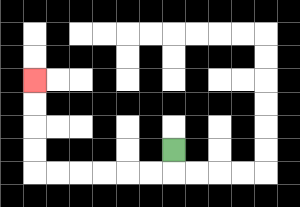{'start': '[7, 6]', 'end': '[1, 3]', 'path_directions': 'D,L,L,L,L,L,L,U,U,U,U', 'path_coordinates': '[[7, 6], [7, 7], [6, 7], [5, 7], [4, 7], [3, 7], [2, 7], [1, 7], [1, 6], [1, 5], [1, 4], [1, 3]]'}